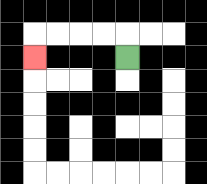{'start': '[5, 2]', 'end': '[1, 2]', 'path_directions': 'U,L,L,L,L,D', 'path_coordinates': '[[5, 2], [5, 1], [4, 1], [3, 1], [2, 1], [1, 1], [1, 2]]'}